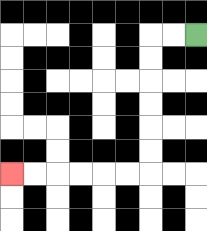{'start': '[8, 1]', 'end': '[0, 7]', 'path_directions': 'L,L,D,D,D,D,D,D,L,L,L,L,L,L', 'path_coordinates': '[[8, 1], [7, 1], [6, 1], [6, 2], [6, 3], [6, 4], [6, 5], [6, 6], [6, 7], [5, 7], [4, 7], [3, 7], [2, 7], [1, 7], [0, 7]]'}